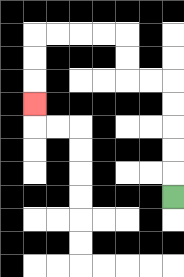{'start': '[7, 8]', 'end': '[1, 4]', 'path_directions': 'U,U,U,U,U,L,L,U,U,L,L,L,L,D,D,D', 'path_coordinates': '[[7, 8], [7, 7], [7, 6], [7, 5], [7, 4], [7, 3], [6, 3], [5, 3], [5, 2], [5, 1], [4, 1], [3, 1], [2, 1], [1, 1], [1, 2], [1, 3], [1, 4]]'}